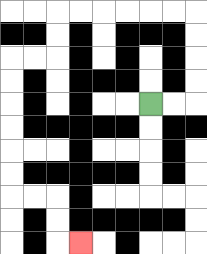{'start': '[6, 4]', 'end': '[3, 10]', 'path_directions': 'R,R,U,U,U,U,L,L,L,L,L,L,D,D,L,L,D,D,D,D,D,D,R,R,D,D,R', 'path_coordinates': '[[6, 4], [7, 4], [8, 4], [8, 3], [8, 2], [8, 1], [8, 0], [7, 0], [6, 0], [5, 0], [4, 0], [3, 0], [2, 0], [2, 1], [2, 2], [1, 2], [0, 2], [0, 3], [0, 4], [0, 5], [0, 6], [0, 7], [0, 8], [1, 8], [2, 8], [2, 9], [2, 10], [3, 10]]'}